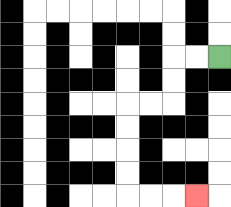{'start': '[9, 2]', 'end': '[8, 8]', 'path_directions': 'L,L,D,D,L,L,D,D,D,D,R,R,R', 'path_coordinates': '[[9, 2], [8, 2], [7, 2], [7, 3], [7, 4], [6, 4], [5, 4], [5, 5], [5, 6], [5, 7], [5, 8], [6, 8], [7, 8], [8, 8]]'}